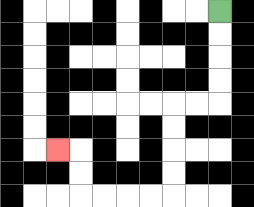{'start': '[9, 0]', 'end': '[2, 6]', 'path_directions': 'D,D,D,D,L,L,D,D,D,D,L,L,L,L,U,U,L', 'path_coordinates': '[[9, 0], [9, 1], [9, 2], [9, 3], [9, 4], [8, 4], [7, 4], [7, 5], [7, 6], [7, 7], [7, 8], [6, 8], [5, 8], [4, 8], [3, 8], [3, 7], [3, 6], [2, 6]]'}